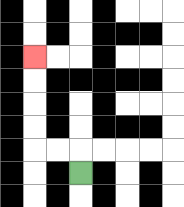{'start': '[3, 7]', 'end': '[1, 2]', 'path_directions': 'U,L,L,U,U,U,U', 'path_coordinates': '[[3, 7], [3, 6], [2, 6], [1, 6], [1, 5], [1, 4], [1, 3], [1, 2]]'}